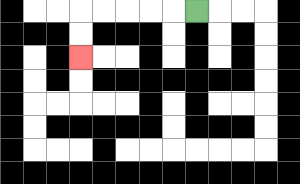{'start': '[8, 0]', 'end': '[3, 2]', 'path_directions': 'L,L,L,L,L,D,D', 'path_coordinates': '[[8, 0], [7, 0], [6, 0], [5, 0], [4, 0], [3, 0], [3, 1], [3, 2]]'}